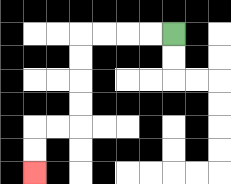{'start': '[7, 1]', 'end': '[1, 7]', 'path_directions': 'L,L,L,L,D,D,D,D,L,L,D,D', 'path_coordinates': '[[7, 1], [6, 1], [5, 1], [4, 1], [3, 1], [3, 2], [3, 3], [3, 4], [3, 5], [2, 5], [1, 5], [1, 6], [1, 7]]'}